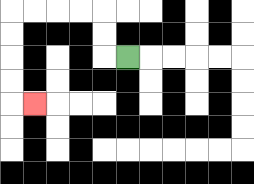{'start': '[5, 2]', 'end': '[1, 4]', 'path_directions': 'L,U,U,L,L,L,L,D,D,D,D,R', 'path_coordinates': '[[5, 2], [4, 2], [4, 1], [4, 0], [3, 0], [2, 0], [1, 0], [0, 0], [0, 1], [0, 2], [0, 3], [0, 4], [1, 4]]'}